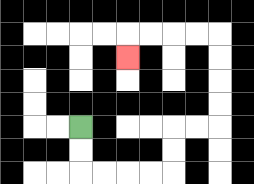{'start': '[3, 5]', 'end': '[5, 2]', 'path_directions': 'D,D,R,R,R,R,U,U,R,R,U,U,U,U,L,L,L,L,D', 'path_coordinates': '[[3, 5], [3, 6], [3, 7], [4, 7], [5, 7], [6, 7], [7, 7], [7, 6], [7, 5], [8, 5], [9, 5], [9, 4], [9, 3], [9, 2], [9, 1], [8, 1], [7, 1], [6, 1], [5, 1], [5, 2]]'}